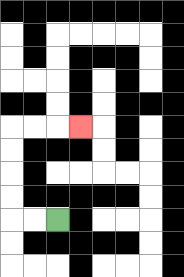{'start': '[2, 9]', 'end': '[3, 5]', 'path_directions': 'L,L,U,U,U,U,R,R,R', 'path_coordinates': '[[2, 9], [1, 9], [0, 9], [0, 8], [0, 7], [0, 6], [0, 5], [1, 5], [2, 5], [3, 5]]'}